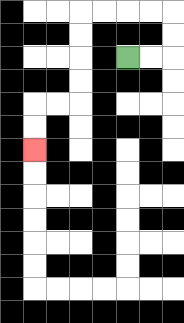{'start': '[5, 2]', 'end': '[1, 6]', 'path_directions': 'R,R,U,U,L,L,L,L,D,D,D,D,L,L,D,D', 'path_coordinates': '[[5, 2], [6, 2], [7, 2], [7, 1], [7, 0], [6, 0], [5, 0], [4, 0], [3, 0], [3, 1], [3, 2], [3, 3], [3, 4], [2, 4], [1, 4], [1, 5], [1, 6]]'}